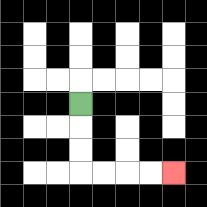{'start': '[3, 4]', 'end': '[7, 7]', 'path_directions': 'D,D,D,R,R,R,R', 'path_coordinates': '[[3, 4], [3, 5], [3, 6], [3, 7], [4, 7], [5, 7], [6, 7], [7, 7]]'}